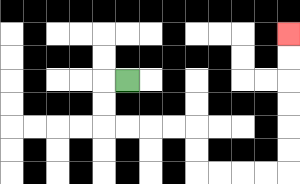{'start': '[5, 3]', 'end': '[12, 1]', 'path_directions': 'L,D,D,R,R,R,R,D,D,R,R,R,R,U,U,U,U,U,U', 'path_coordinates': '[[5, 3], [4, 3], [4, 4], [4, 5], [5, 5], [6, 5], [7, 5], [8, 5], [8, 6], [8, 7], [9, 7], [10, 7], [11, 7], [12, 7], [12, 6], [12, 5], [12, 4], [12, 3], [12, 2], [12, 1]]'}